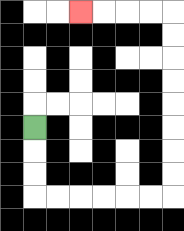{'start': '[1, 5]', 'end': '[3, 0]', 'path_directions': 'D,D,D,R,R,R,R,R,R,U,U,U,U,U,U,U,U,L,L,L,L', 'path_coordinates': '[[1, 5], [1, 6], [1, 7], [1, 8], [2, 8], [3, 8], [4, 8], [5, 8], [6, 8], [7, 8], [7, 7], [7, 6], [7, 5], [7, 4], [7, 3], [7, 2], [7, 1], [7, 0], [6, 0], [5, 0], [4, 0], [3, 0]]'}